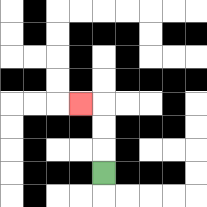{'start': '[4, 7]', 'end': '[3, 4]', 'path_directions': 'U,U,U,L', 'path_coordinates': '[[4, 7], [4, 6], [4, 5], [4, 4], [3, 4]]'}